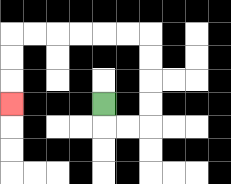{'start': '[4, 4]', 'end': '[0, 4]', 'path_directions': 'D,R,R,U,U,U,U,L,L,L,L,L,L,D,D,D', 'path_coordinates': '[[4, 4], [4, 5], [5, 5], [6, 5], [6, 4], [6, 3], [6, 2], [6, 1], [5, 1], [4, 1], [3, 1], [2, 1], [1, 1], [0, 1], [0, 2], [0, 3], [0, 4]]'}